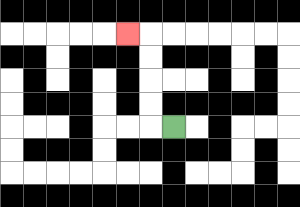{'start': '[7, 5]', 'end': '[5, 1]', 'path_directions': 'L,U,U,U,U,L', 'path_coordinates': '[[7, 5], [6, 5], [6, 4], [6, 3], [6, 2], [6, 1], [5, 1]]'}